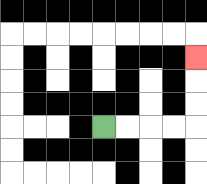{'start': '[4, 5]', 'end': '[8, 2]', 'path_directions': 'R,R,R,R,U,U,U', 'path_coordinates': '[[4, 5], [5, 5], [6, 5], [7, 5], [8, 5], [8, 4], [8, 3], [8, 2]]'}